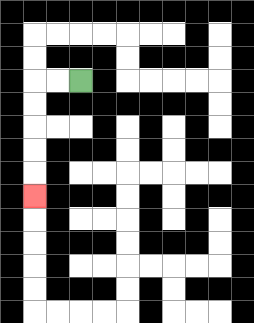{'start': '[3, 3]', 'end': '[1, 8]', 'path_directions': 'L,L,D,D,D,D,D', 'path_coordinates': '[[3, 3], [2, 3], [1, 3], [1, 4], [1, 5], [1, 6], [1, 7], [1, 8]]'}